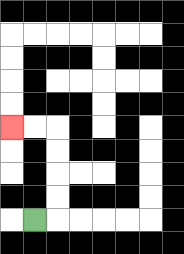{'start': '[1, 9]', 'end': '[0, 5]', 'path_directions': 'R,U,U,U,U,L,L', 'path_coordinates': '[[1, 9], [2, 9], [2, 8], [2, 7], [2, 6], [2, 5], [1, 5], [0, 5]]'}